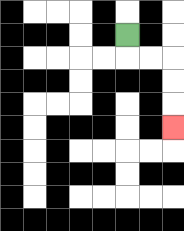{'start': '[5, 1]', 'end': '[7, 5]', 'path_directions': 'D,R,R,D,D,D', 'path_coordinates': '[[5, 1], [5, 2], [6, 2], [7, 2], [7, 3], [7, 4], [7, 5]]'}